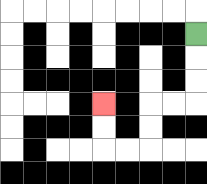{'start': '[8, 1]', 'end': '[4, 4]', 'path_directions': 'D,D,D,L,L,D,D,L,L,U,U', 'path_coordinates': '[[8, 1], [8, 2], [8, 3], [8, 4], [7, 4], [6, 4], [6, 5], [6, 6], [5, 6], [4, 6], [4, 5], [4, 4]]'}